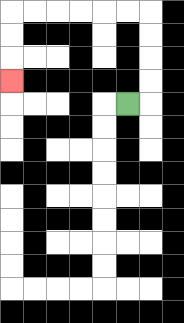{'start': '[5, 4]', 'end': '[0, 3]', 'path_directions': 'R,U,U,U,U,L,L,L,L,L,L,D,D,D', 'path_coordinates': '[[5, 4], [6, 4], [6, 3], [6, 2], [6, 1], [6, 0], [5, 0], [4, 0], [3, 0], [2, 0], [1, 0], [0, 0], [0, 1], [0, 2], [0, 3]]'}